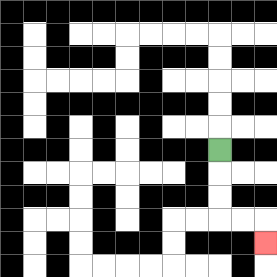{'start': '[9, 6]', 'end': '[11, 10]', 'path_directions': 'D,D,D,R,R,D', 'path_coordinates': '[[9, 6], [9, 7], [9, 8], [9, 9], [10, 9], [11, 9], [11, 10]]'}